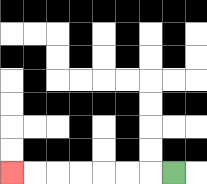{'start': '[7, 7]', 'end': '[0, 7]', 'path_directions': 'L,L,L,L,L,L,L', 'path_coordinates': '[[7, 7], [6, 7], [5, 7], [4, 7], [3, 7], [2, 7], [1, 7], [0, 7]]'}